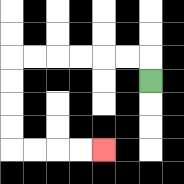{'start': '[6, 3]', 'end': '[4, 6]', 'path_directions': 'U,L,L,L,L,L,L,D,D,D,D,R,R,R,R', 'path_coordinates': '[[6, 3], [6, 2], [5, 2], [4, 2], [3, 2], [2, 2], [1, 2], [0, 2], [0, 3], [0, 4], [0, 5], [0, 6], [1, 6], [2, 6], [3, 6], [4, 6]]'}